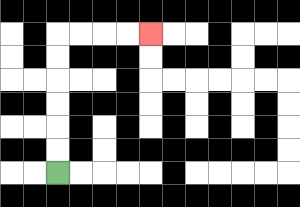{'start': '[2, 7]', 'end': '[6, 1]', 'path_directions': 'U,U,U,U,U,U,R,R,R,R', 'path_coordinates': '[[2, 7], [2, 6], [2, 5], [2, 4], [2, 3], [2, 2], [2, 1], [3, 1], [4, 1], [5, 1], [6, 1]]'}